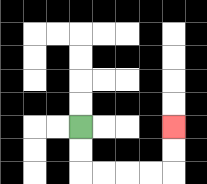{'start': '[3, 5]', 'end': '[7, 5]', 'path_directions': 'D,D,R,R,R,R,U,U', 'path_coordinates': '[[3, 5], [3, 6], [3, 7], [4, 7], [5, 7], [6, 7], [7, 7], [7, 6], [7, 5]]'}